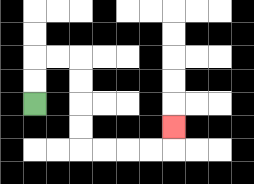{'start': '[1, 4]', 'end': '[7, 5]', 'path_directions': 'U,U,R,R,D,D,D,D,R,R,R,R,U', 'path_coordinates': '[[1, 4], [1, 3], [1, 2], [2, 2], [3, 2], [3, 3], [3, 4], [3, 5], [3, 6], [4, 6], [5, 6], [6, 6], [7, 6], [7, 5]]'}